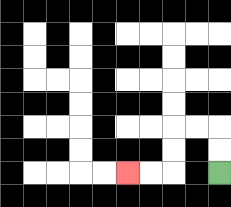{'start': '[9, 7]', 'end': '[5, 7]', 'path_directions': 'U,U,L,L,D,D,L,L', 'path_coordinates': '[[9, 7], [9, 6], [9, 5], [8, 5], [7, 5], [7, 6], [7, 7], [6, 7], [5, 7]]'}